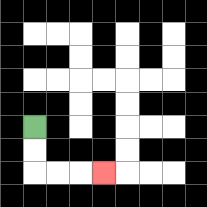{'start': '[1, 5]', 'end': '[4, 7]', 'path_directions': 'D,D,R,R,R', 'path_coordinates': '[[1, 5], [1, 6], [1, 7], [2, 7], [3, 7], [4, 7]]'}